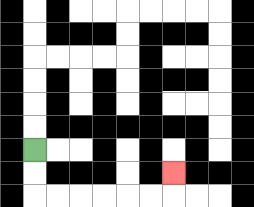{'start': '[1, 6]', 'end': '[7, 7]', 'path_directions': 'D,D,R,R,R,R,R,R,U', 'path_coordinates': '[[1, 6], [1, 7], [1, 8], [2, 8], [3, 8], [4, 8], [5, 8], [6, 8], [7, 8], [7, 7]]'}